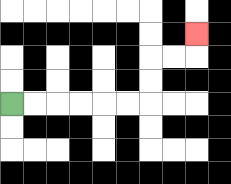{'start': '[0, 4]', 'end': '[8, 1]', 'path_directions': 'R,R,R,R,R,R,U,U,R,R,U', 'path_coordinates': '[[0, 4], [1, 4], [2, 4], [3, 4], [4, 4], [5, 4], [6, 4], [6, 3], [6, 2], [7, 2], [8, 2], [8, 1]]'}